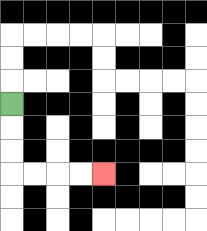{'start': '[0, 4]', 'end': '[4, 7]', 'path_directions': 'D,D,D,R,R,R,R', 'path_coordinates': '[[0, 4], [0, 5], [0, 6], [0, 7], [1, 7], [2, 7], [3, 7], [4, 7]]'}